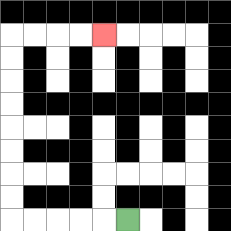{'start': '[5, 9]', 'end': '[4, 1]', 'path_directions': 'L,L,L,L,L,U,U,U,U,U,U,U,U,R,R,R,R', 'path_coordinates': '[[5, 9], [4, 9], [3, 9], [2, 9], [1, 9], [0, 9], [0, 8], [0, 7], [0, 6], [0, 5], [0, 4], [0, 3], [0, 2], [0, 1], [1, 1], [2, 1], [3, 1], [4, 1]]'}